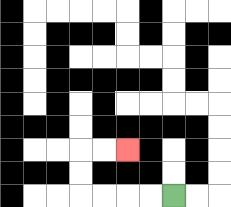{'start': '[7, 8]', 'end': '[5, 6]', 'path_directions': 'L,L,L,L,U,U,R,R', 'path_coordinates': '[[7, 8], [6, 8], [5, 8], [4, 8], [3, 8], [3, 7], [3, 6], [4, 6], [5, 6]]'}